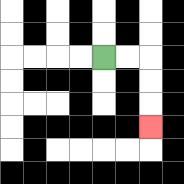{'start': '[4, 2]', 'end': '[6, 5]', 'path_directions': 'R,R,D,D,D', 'path_coordinates': '[[4, 2], [5, 2], [6, 2], [6, 3], [6, 4], [6, 5]]'}